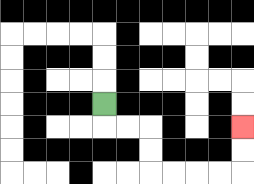{'start': '[4, 4]', 'end': '[10, 5]', 'path_directions': 'D,R,R,D,D,R,R,R,R,U,U', 'path_coordinates': '[[4, 4], [4, 5], [5, 5], [6, 5], [6, 6], [6, 7], [7, 7], [8, 7], [9, 7], [10, 7], [10, 6], [10, 5]]'}